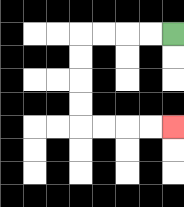{'start': '[7, 1]', 'end': '[7, 5]', 'path_directions': 'L,L,L,L,D,D,D,D,R,R,R,R', 'path_coordinates': '[[7, 1], [6, 1], [5, 1], [4, 1], [3, 1], [3, 2], [3, 3], [3, 4], [3, 5], [4, 5], [5, 5], [6, 5], [7, 5]]'}